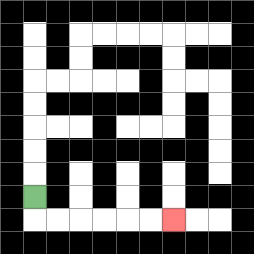{'start': '[1, 8]', 'end': '[7, 9]', 'path_directions': 'D,R,R,R,R,R,R', 'path_coordinates': '[[1, 8], [1, 9], [2, 9], [3, 9], [4, 9], [5, 9], [6, 9], [7, 9]]'}